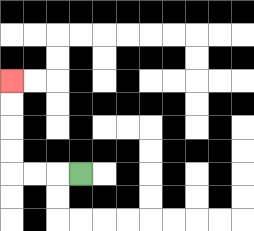{'start': '[3, 7]', 'end': '[0, 3]', 'path_directions': 'L,L,L,U,U,U,U', 'path_coordinates': '[[3, 7], [2, 7], [1, 7], [0, 7], [0, 6], [0, 5], [0, 4], [0, 3]]'}